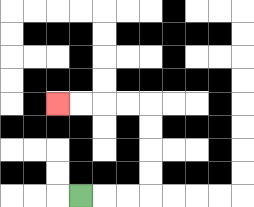{'start': '[3, 8]', 'end': '[2, 4]', 'path_directions': 'R,R,R,U,U,U,U,L,L,L,L', 'path_coordinates': '[[3, 8], [4, 8], [5, 8], [6, 8], [6, 7], [6, 6], [6, 5], [6, 4], [5, 4], [4, 4], [3, 4], [2, 4]]'}